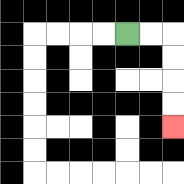{'start': '[5, 1]', 'end': '[7, 5]', 'path_directions': 'R,R,D,D,D,D', 'path_coordinates': '[[5, 1], [6, 1], [7, 1], [7, 2], [7, 3], [7, 4], [7, 5]]'}